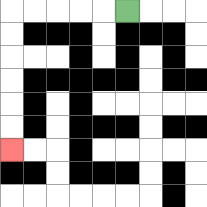{'start': '[5, 0]', 'end': '[0, 6]', 'path_directions': 'L,L,L,L,L,D,D,D,D,D,D', 'path_coordinates': '[[5, 0], [4, 0], [3, 0], [2, 0], [1, 0], [0, 0], [0, 1], [0, 2], [0, 3], [0, 4], [0, 5], [0, 6]]'}